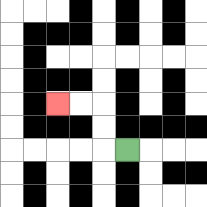{'start': '[5, 6]', 'end': '[2, 4]', 'path_directions': 'L,U,U,L,L', 'path_coordinates': '[[5, 6], [4, 6], [4, 5], [4, 4], [3, 4], [2, 4]]'}